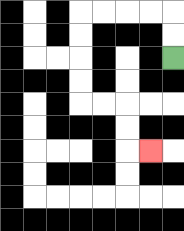{'start': '[7, 2]', 'end': '[6, 6]', 'path_directions': 'U,U,L,L,L,L,D,D,D,D,R,R,D,D,R', 'path_coordinates': '[[7, 2], [7, 1], [7, 0], [6, 0], [5, 0], [4, 0], [3, 0], [3, 1], [3, 2], [3, 3], [3, 4], [4, 4], [5, 4], [5, 5], [5, 6], [6, 6]]'}